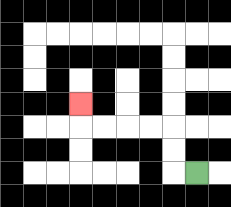{'start': '[8, 7]', 'end': '[3, 4]', 'path_directions': 'L,U,U,L,L,L,L,U', 'path_coordinates': '[[8, 7], [7, 7], [7, 6], [7, 5], [6, 5], [5, 5], [4, 5], [3, 5], [3, 4]]'}